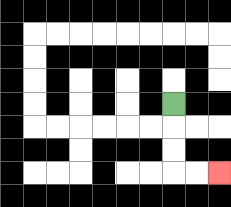{'start': '[7, 4]', 'end': '[9, 7]', 'path_directions': 'D,D,D,R,R', 'path_coordinates': '[[7, 4], [7, 5], [7, 6], [7, 7], [8, 7], [9, 7]]'}